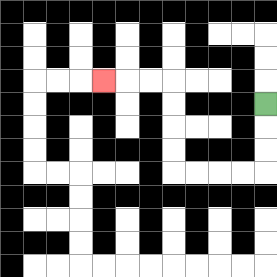{'start': '[11, 4]', 'end': '[4, 3]', 'path_directions': 'D,D,D,L,L,L,L,U,U,U,U,L,L,L', 'path_coordinates': '[[11, 4], [11, 5], [11, 6], [11, 7], [10, 7], [9, 7], [8, 7], [7, 7], [7, 6], [7, 5], [7, 4], [7, 3], [6, 3], [5, 3], [4, 3]]'}